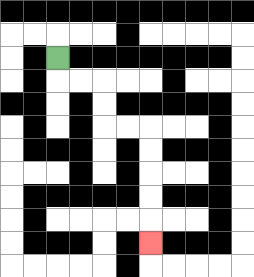{'start': '[2, 2]', 'end': '[6, 10]', 'path_directions': 'D,R,R,D,D,R,R,D,D,D,D,D', 'path_coordinates': '[[2, 2], [2, 3], [3, 3], [4, 3], [4, 4], [4, 5], [5, 5], [6, 5], [6, 6], [6, 7], [6, 8], [6, 9], [6, 10]]'}